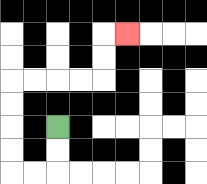{'start': '[2, 5]', 'end': '[5, 1]', 'path_directions': 'D,D,L,L,U,U,U,U,R,R,R,R,U,U,R', 'path_coordinates': '[[2, 5], [2, 6], [2, 7], [1, 7], [0, 7], [0, 6], [0, 5], [0, 4], [0, 3], [1, 3], [2, 3], [3, 3], [4, 3], [4, 2], [4, 1], [5, 1]]'}